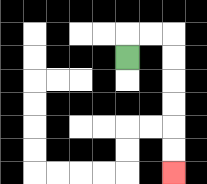{'start': '[5, 2]', 'end': '[7, 7]', 'path_directions': 'U,R,R,D,D,D,D,D,D', 'path_coordinates': '[[5, 2], [5, 1], [6, 1], [7, 1], [7, 2], [7, 3], [7, 4], [7, 5], [7, 6], [7, 7]]'}